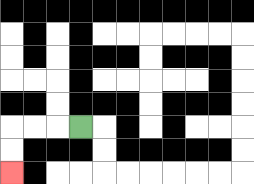{'start': '[3, 5]', 'end': '[0, 7]', 'path_directions': 'L,L,L,D,D', 'path_coordinates': '[[3, 5], [2, 5], [1, 5], [0, 5], [0, 6], [0, 7]]'}